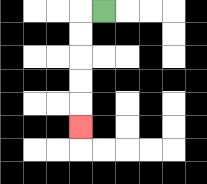{'start': '[4, 0]', 'end': '[3, 5]', 'path_directions': 'L,D,D,D,D,D', 'path_coordinates': '[[4, 0], [3, 0], [3, 1], [3, 2], [3, 3], [3, 4], [3, 5]]'}